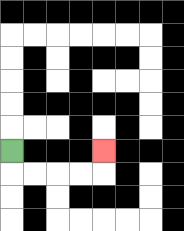{'start': '[0, 6]', 'end': '[4, 6]', 'path_directions': 'D,R,R,R,R,U', 'path_coordinates': '[[0, 6], [0, 7], [1, 7], [2, 7], [3, 7], [4, 7], [4, 6]]'}